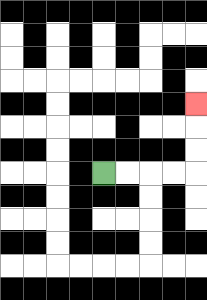{'start': '[4, 7]', 'end': '[8, 4]', 'path_directions': 'R,R,R,R,U,U,U', 'path_coordinates': '[[4, 7], [5, 7], [6, 7], [7, 7], [8, 7], [8, 6], [8, 5], [8, 4]]'}